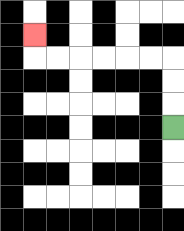{'start': '[7, 5]', 'end': '[1, 1]', 'path_directions': 'U,U,U,L,L,L,L,L,L,U', 'path_coordinates': '[[7, 5], [7, 4], [7, 3], [7, 2], [6, 2], [5, 2], [4, 2], [3, 2], [2, 2], [1, 2], [1, 1]]'}